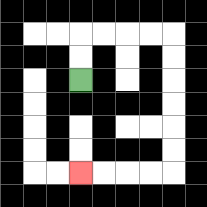{'start': '[3, 3]', 'end': '[3, 7]', 'path_directions': 'U,U,R,R,R,R,D,D,D,D,D,D,L,L,L,L', 'path_coordinates': '[[3, 3], [3, 2], [3, 1], [4, 1], [5, 1], [6, 1], [7, 1], [7, 2], [7, 3], [7, 4], [7, 5], [7, 6], [7, 7], [6, 7], [5, 7], [4, 7], [3, 7]]'}